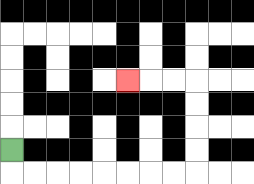{'start': '[0, 6]', 'end': '[5, 3]', 'path_directions': 'D,R,R,R,R,R,R,R,R,U,U,U,U,L,L,L', 'path_coordinates': '[[0, 6], [0, 7], [1, 7], [2, 7], [3, 7], [4, 7], [5, 7], [6, 7], [7, 7], [8, 7], [8, 6], [8, 5], [8, 4], [8, 3], [7, 3], [6, 3], [5, 3]]'}